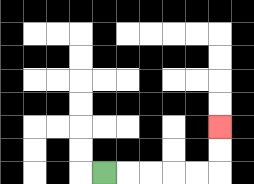{'start': '[4, 7]', 'end': '[9, 5]', 'path_directions': 'R,R,R,R,R,U,U', 'path_coordinates': '[[4, 7], [5, 7], [6, 7], [7, 7], [8, 7], [9, 7], [9, 6], [9, 5]]'}